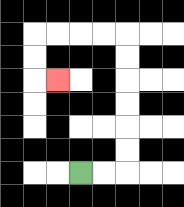{'start': '[3, 7]', 'end': '[2, 3]', 'path_directions': 'R,R,U,U,U,U,U,U,L,L,L,L,D,D,R', 'path_coordinates': '[[3, 7], [4, 7], [5, 7], [5, 6], [5, 5], [5, 4], [5, 3], [5, 2], [5, 1], [4, 1], [3, 1], [2, 1], [1, 1], [1, 2], [1, 3], [2, 3]]'}